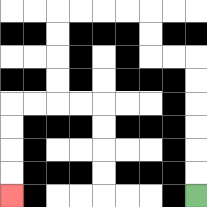{'start': '[8, 8]', 'end': '[0, 8]', 'path_directions': 'U,U,U,U,U,U,L,L,U,U,L,L,L,L,D,D,D,D,L,L,D,D,D,D', 'path_coordinates': '[[8, 8], [8, 7], [8, 6], [8, 5], [8, 4], [8, 3], [8, 2], [7, 2], [6, 2], [6, 1], [6, 0], [5, 0], [4, 0], [3, 0], [2, 0], [2, 1], [2, 2], [2, 3], [2, 4], [1, 4], [0, 4], [0, 5], [0, 6], [0, 7], [0, 8]]'}